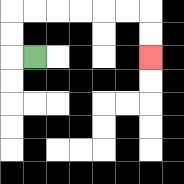{'start': '[1, 2]', 'end': '[6, 2]', 'path_directions': 'L,U,U,R,R,R,R,R,R,D,D', 'path_coordinates': '[[1, 2], [0, 2], [0, 1], [0, 0], [1, 0], [2, 0], [3, 0], [4, 0], [5, 0], [6, 0], [6, 1], [6, 2]]'}